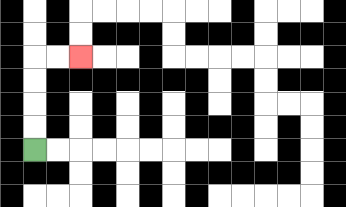{'start': '[1, 6]', 'end': '[3, 2]', 'path_directions': 'U,U,U,U,R,R', 'path_coordinates': '[[1, 6], [1, 5], [1, 4], [1, 3], [1, 2], [2, 2], [3, 2]]'}